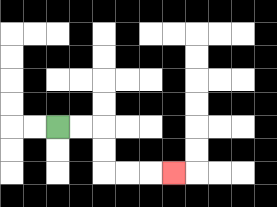{'start': '[2, 5]', 'end': '[7, 7]', 'path_directions': 'R,R,D,D,R,R,R', 'path_coordinates': '[[2, 5], [3, 5], [4, 5], [4, 6], [4, 7], [5, 7], [6, 7], [7, 7]]'}